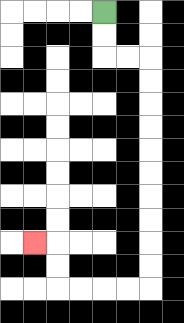{'start': '[4, 0]', 'end': '[1, 10]', 'path_directions': 'D,D,R,R,D,D,D,D,D,D,D,D,D,D,L,L,L,L,U,U,L', 'path_coordinates': '[[4, 0], [4, 1], [4, 2], [5, 2], [6, 2], [6, 3], [6, 4], [6, 5], [6, 6], [6, 7], [6, 8], [6, 9], [6, 10], [6, 11], [6, 12], [5, 12], [4, 12], [3, 12], [2, 12], [2, 11], [2, 10], [1, 10]]'}